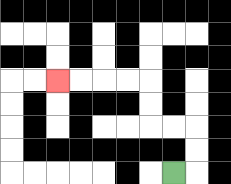{'start': '[7, 7]', 'end': '[2, 3]', 'path_directions': 'R,U,U,L,L,U,U,L,L,L,L', 'path_coordinates': '[[7, 7], [8, 7], [8, 6], [8, 5], [7, 5], [6, 5], [6, 4], [6, 3], [5, 3], [4, 3], [3, 3], [2, 3]]'}